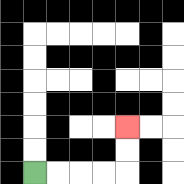{'start': '[1, 7]', 'end': '[5, 5]', 'path_directions': 'R,R,R,R,U,U', 'path_coordinates': '[[1, 7], [2, 7], [3, 7], [4, 7], [5, 7], [5, 6], [5, 5]]'}